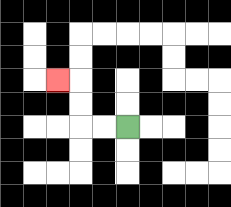{'start': '[5, 5]', 'end': '[2, 3]', 'path_directions': 'L,L,U,U,L', 'path_coordinates': '[[5, 5], [4, 5], [3, 5], [3, 4], [3, 3], [2, 3]]'}